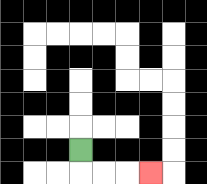{'start': '[3, 6]', 'end': '[6, 7]', 'path_directions': 'D,R,R,R', 'path_coordinates': '[[3, 6], [3, 7], [4, 7], [5, 7], [6, 7]]'}